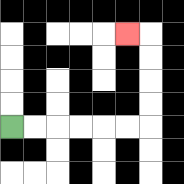{'start': '[0, 5]', 'end': '[5, 1]', 'path_directions': 'R,R,R,R,R,R,U,U,U,U,L', 'path_coordinates': '[[0, 5], [1, 5], [2, 5], [3, 5], [4, 5], [5, 5], [6, 5], [6, 4], [6, 3], [6, 2], [6, 1], [5, 1]]'}